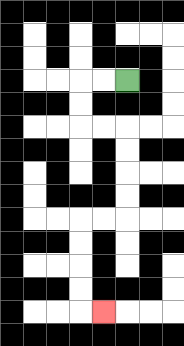{'start': '[5, 3]', 'end': '[4, 13]', 'path_directions': 'L,L,D,D,R,R,D,D,D,D,L,L,D,D,D,D,R', 'path_coordinates': '[[5, 3], [4, 3], [3, 3], [3, 4], [3, 5], [4, 5], [5, 5], [5, 6], [5, 7], [5, 8], [5, 9], [4, 9], [3, 9], [3, 10], [3, 11], [3, 12], [3, 13], [4, 13]]'}